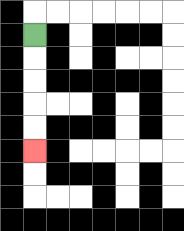{'start': '[1, 1]', 'end': '[1, 6]', 'path_directions': 'D,D,D,D,D', 'path_coordinates': '[[1, 1], [1, 2], [1, 3], [1, 4], [1, 5], [1, 6]]'}